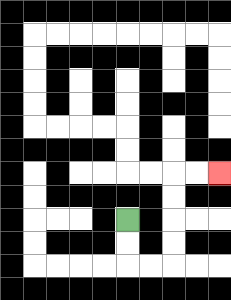{'start': '[5, 9]', 'end': '[9, 7]', 'path_directions': 'D,D,R,R,U,U,U,U,R,R', 'path_coordinates': '[[5, 9], [5, 10], [5, 11], [6, 11], [7, 11], [7, 10], [7, 9], [7, 8], [7, 7], [8, 7], [9, 7]]'}